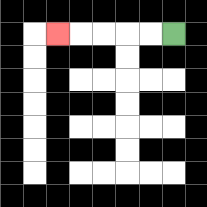{'start': '[7, 1]', 'end': '[2, 1]', 'path_directions': 'L,L,L,L,L', 'path_coordinates': '[[7, 1], [6, 1], [5, 1], [4, 1], [3, 1], [2, 1]]'}